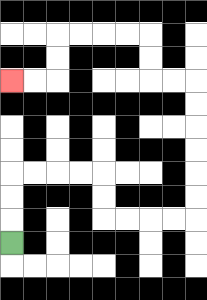{'start': '[0, 10]', 'end': '[0, 3]', 'path_directions': 'U,U,U,R,R,R,R,D,D,R,R,R,R,U,U,U,U,U,U,L,L,U,U,L,L,L,L,D,D,L,L', 'path_coordinates': '[[0, 10], [0, 9], [0, 8], [0, 7], [1, 7], [2, 7], [3, 7], [4, 7], [4, 8], [4, 9], [5, 9], [6, 9], [7, 9], [8, 9], [8, 8], [8, 7], [8, 6], [8, 5], [8, 4], [8, 3], [7, 3], [6, 3], [6, 2], [6, 1], [5, 1], [4, 1], [3, 1], [2, 1], [2, 2], [2, 3], [1, 3], [0, 3]]'}